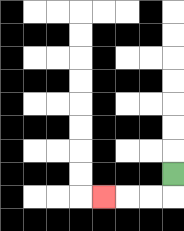{'start': '[7, 7]', 'end': '[4, 8]', 'path_directions': 'D,L,L,L', 'path_coordinates': '[[7, 7], [7, 8], [6, 8], [5, 8], [4, 8]]'}